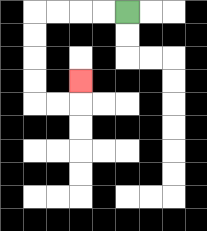{'start': '[5, 0]', 'end': '[3, 3]', 'path_directions': 'L,L,L,L,D,D,D,D,R,R,U', 'path_coordinates': '[[5, 0], [4, 0], [3, 0], [2, 0], [1, 0], [1, 1], [1, 2], [1, 3], [1, 4], [2, 4], [3, 4], [3, 3]]'}